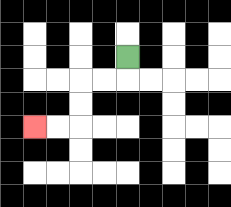{'start': '[5, 2]', 'end': '[1, 5]', 'path_directions': 'D,L,L,D,D,L,L', 'path_coordinates': '[[5, 2], [5, 3], [4, 3], [3, 3], [3, 4], [3, 5], [2, 5], [1, 5]]'}